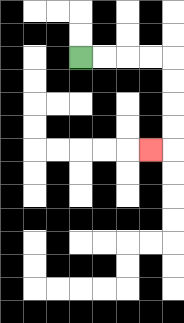{'start': '[3, 2]', 'end': '[6, 6]', 'path_directions': 'R,R,R,R,D,D,D,D,L', 'path_coordinates': '[[3, 2], [4, 2], [5, 2], [6, 2], [7, 2], [7, 3], [7, 4], [7, 5], [7, 6], [6, 6]]'}